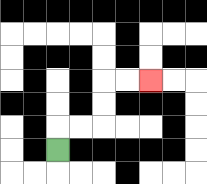{'start': '[2, 6]', 'end': '[6, 3]', 'path_directions': 'U,R,R,U,U,R,R', 'path_coordinates': '[[2, 6], [2, 5], [3, 5], [4, 5], [4, 4], [4, 3], [5, 3], [6, 3]]'}